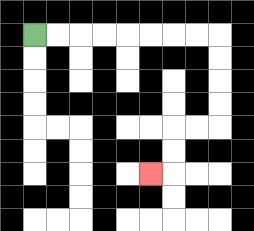{'start': '[1, 1]', 'end': '[6, 7]', 'path_directions': 'R,R,R,R,R,R,R,R,D,D,D,D,L,L,D,D,L', 'path_coordinates': '[[1, 1], [2, 1], [3, 1], [4, 1], [5, 1], [6, 1], [7, 1], [8, 1], [9, 1], [9, 2], [9, 3], [9, 4], [9, 5], [8, 5], [7, 5], [7, 6], [7, 7], [6, 7]]'}